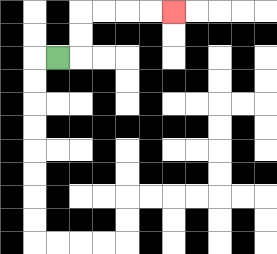{'start': '[2, 2]', 'end': '[7, 0]', 'path_directions': 'R,U,U,R,R,R,R', 'path_coordinates': '[[2, 2], [3, 2], [3, 1], [3, 0], [4, 0], [5, 0], [6, 0], [7, 0]]'}